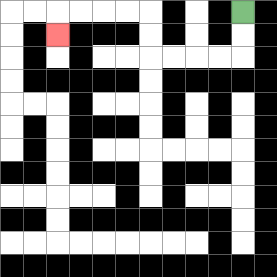{'start': '[10, 0]', 'end': '[2, 1]', 'path_directions': 'D,D,L,L,L,L,U,U,L,L,L,L,D', 'path_coordinates': '[[10, 0], [10, 1], [10, 2], [9, 2], [8, 2], [7, 2], [6, 2], [6, 1], [6, 0], [5, 0], [4, 0], [3, 0], [2, 0], [2, 1]]'}